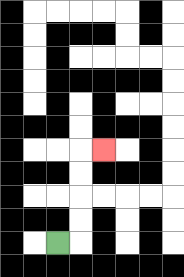{'start': '[2, 10]', 'end': '[4, 6]', 'path_directions': 'R,U,U,U,U,R', 'path_coordinates': '[[2, 10], [3, 10], [3, 9], [3, 8], [3, 7], [3, 6], [4, 6]]'}